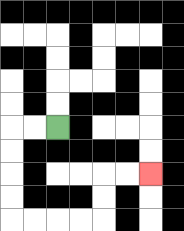{'start': '[2, 5]', 'end': '[6, 7]', 'path_directions': 'L,L,D,D,D,D,R,R,R,R,U,U,R,R', 'path_coordinates': '[[2, 5], [1, 5], [0, 5], [0, 6], [0, 7], [0, 8], [0, 9], [1, 9], [2, 9], [3, 9], [4, 9], [4, 8], [4, 7], [5, 7], [6, 7]]'}